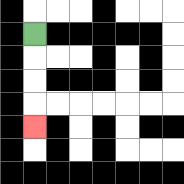{'start': '[1, 1]', 'end': '[1, 5]', 'path_directions': 'D,D,D,D', 'path_coordinates': '[[1, 1], [1, 2], [1, 3], [1, 4], [1, 5]]'}